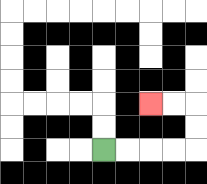{'start': '[4, 6]', 'end': '[6, 4]', 'path_directions': 'R,R,R,R,U,U,L,L', 'path_coordinates': '[[4, 6], [5, 6], [6, 6], [7, 6], [8, 6], [8, 5], [8, 4], [7, 4], [6, 4]]'}